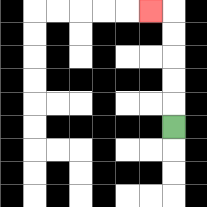{'start': '[7, 5]', 'end': '[6, 0]', 'path_directions': 'U,U,U,U,U,L', 'path_coordinates': '[[7, 5], [7, 4], [7, 3], [7, 2], [7, 1], [7, 0], [6, 0]]'}